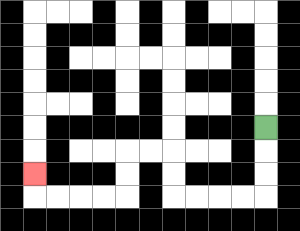{'start': '[11, 5]', 'end': '[1, 7]', 'path_directions': 'D,D,D,L,L,L,L,U,U,L,L,D,D,L,L,L,L,U', 'path_coordinates': '[[11, 5], [11, 6], [11, 7], [11, 8], [10, 8], [9, 8], [8, 8], [7, 8], [7, 7], [7, 6], [6, 6], [5, 6], [5, 7], [5, 8], [4, 8], [3, 8], [2, 8], [1, 8], [1, 7]]'}